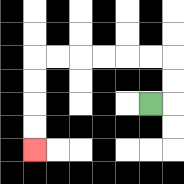{'start': '[6, 4]', 'end': '[1, 6]', 'path_directions': 'R,U,U,L,L,L,L,L,L,D,D,D,D', 'path_coordinates': '[[6, 4], [7, 4], [7, 3], [7, 2], [6, 2], [5, 2], [4, 2], [3, 2], [2, 2], [1, 2], [1, 3], [1, 4], [1, 5], [1, 6]]'}